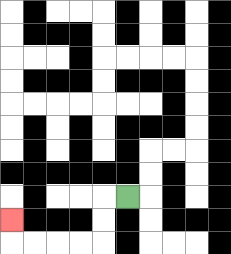{'start': '[5, 8]', 'end': '[0, 9]', 'path_directions': 'L,D,D,L,L,L,L,U', 'path_coordinates': '[[5, 8], [4, 8], [4, 9], [4, 10], [3, 10], [2, 10], [1, 10], [0, 10], [0, 9]]'}